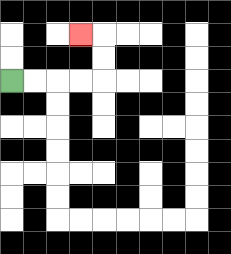{'start': '[0, 3]', 'end': '[3, 1]', 'path_directions': 'R,R,R,R,U,U,L', 'path_coordinates': '[[0, 3], [1, 3], [2, 3], [3, 3], [4, 3], [4, 2], [4, 1], [3, 1]]'}